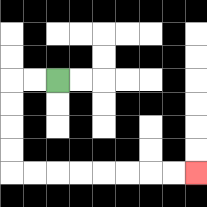{'start': '[2, 3]', 'end': '[8, 7]', 'path_directions': 'L,L,D,D,D,D,R,R,R,R,R,R,R,R', 'path_coordinates': '[[2, 3], [1, 3], [0, 3], [0, 4], [0, 5], [0, 6], [0, 7], [1, 7], [2, 7], [3, 7], [4, 7], [5, 7], [6, 7], [7, 7], [8, 7]]'}